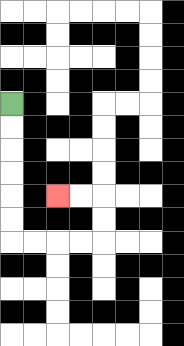{'start': '[0, 4]', 'end': '[2, 8]', 'path_directions': 'D,D,D,D,D,D,R,R,R,R,U,U,L,L', 'path_coordinates': '[[0, 4], [0, 5], [0, 6], [0, 7], [0, 8], [0, 9], [0, 10], [1, 10], [2, 10], [3, 10], [4, 10], [4, 9], [4, 8], [3, 8], [2, 8]]'}